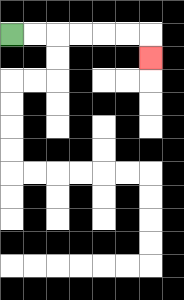{'start': '[0, 1]', 'end': '[6, 2]', 'path_directions': 'R,R,R,R,R,R,D', 'path_coordinates': '[[0, 1], [1, 1], [2, 1], [3, 1], [4, 1], [5, 1], [6, 1], [6, 2]]'}